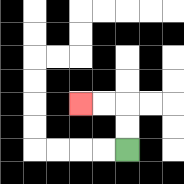{'start': '[5, 6]', 'end': '[3, 4]', 'path_directions': 'U,U,L,L', 'path_coordinates': '[[5, 6], [5, 5], [5, 4], [4, 4], [3, 4]]'}